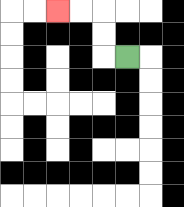{'start': '[5, 2]', 'end': '[2, 0]', 'path_directions': 'L,U,U,L,L', 'path_coordinates': '[[5, 2], [4, 2], [4, 1], [4, 0], [3, 0], [2, 0]]'}